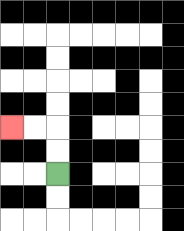{'start': '[2, 7]', 'end': '[0, 5]', 'path_directions': 'U,U,L,L', 'path_coordinates': '[[2, 7], [2, 6], [2, 5], [1, 5], [0, 5]]'}